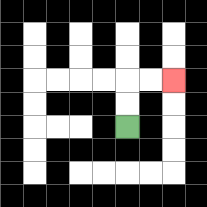{'start': '[5, 5]', 'end': '[7, 3]', 'path_directions': 'U,U,R,R', 'path_coordinates': '[[5, 5], [5, 4], [5, 3], [6, 3], [7, 3]]'}